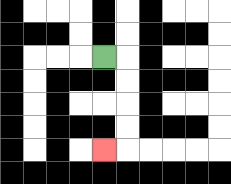{'start': '[4, 2]', 'end': '[4, 6]', 'path_directions': 'R,D,D,D,D,L', 'path_coordinates': '[[4, 2], [5, 2], [5, 3], [5, 4], [5, 5], [5, 6], [4, 6]]'}